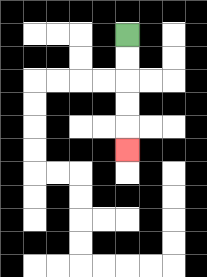{'start': '[5, 1]', 'end': '[5, 6]', 'path_directions': 'D,D,D,D,D', 'path_coordinates': '[[5, 1], [5, 2], [5, 3], [5, 4], [5, 5], [5, 6]]'}